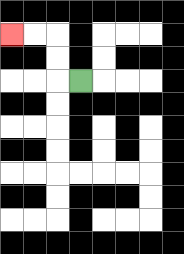{'start': '[3, 3]', 'end': '[0, 1]', 'path_directions': 'L,U,U,L,L', 'path_coordinates': '[[3, 3], [2, 3], [2, 2], [2, 1], [1, 1], [0, 1]]'}